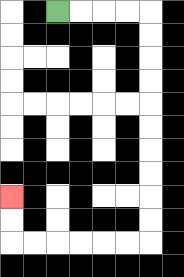{'start': '[2, 0]', 'end': '[0, 8]', 'path_directions': 'R,R,R,R,D,D,D,D,D,D,D,D,D,D,L,L,L,L,L,L,U,U', 'path_coordinates': '[[2, 0], [3, 0], [4, 0], [5, 0], [6, 0], [6, 1], [6, 2], [6, 3], [6, 4], [6, 5], [6, 6], [6, 7], [6, 8], [6, 9], [6, 10], [5, 10], [4, 10], [3, 10], [2, 10], [1, 10], [0, 10], [0, 9], [0, 8]]'}